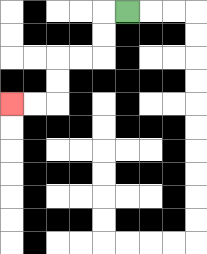{'start': '[5, 0]', 'end': '[0, 4]', 'path_directions': 'L,D,D,L,L,D,D,L,L', 'path_coordinates': '[[5, 0], [4, 0], [4, 1], [4, 2], [3, 2], [2, 2], [2, 3], [2, 4], [1, 4], [0, 4]]'}